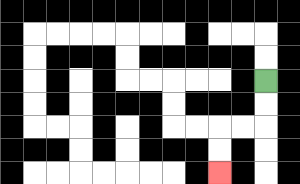{'start': '[11, 3]', 'end': '[9, 7]', 'path_directions': 'D,D,L,L,D,D', 'path_coordinates': '[[11, 3], [11, 4], [11, 5], [10, 5], [9, 5], [9, 6], [9, 7]]'}